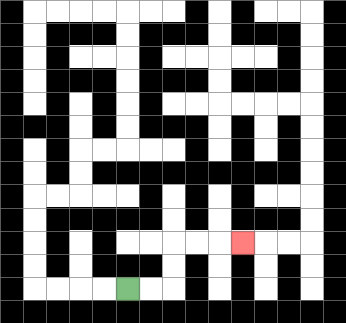{'start': '[5, 12]', 'end': '[10, 10]', 'path_directions': 'R,R,U,U,R,R,R', 'path_coordinates': '[[5, 12], [6, 12], [7, 12], [7, 11], [7, 10], [8, 10], [9, 10], [10, 10]]'}